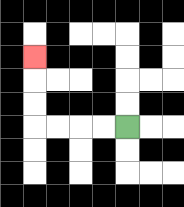{'start': '[5, 5]', 'end': '[1, 2]', 'path_directions': 'L,L,L,L,U,U,U', 'path_coordinates': '[[5, 5], [4, 5], [3, 5], [2, 5], [1, 5], [1, 4], [1, 3], [1, 2]]'}